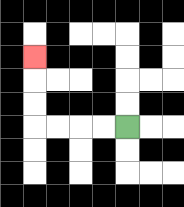{'start': '[5, 5]', 'end': '[1, 2]', 'path_directions': 'L,L,L,L,U,U,U', 'path_coordinates': '[[5, 5], [4, 5], [3, 5], [2, 5], [1, 5], [1, 4], [1, 3], [1, 2]]'}